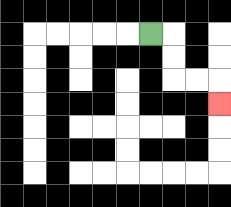{'start': '[6, 1]', 'end': '[9, 4]', 'path_directions': 'R,D,D,R,R,D', 'path_coordinates': '[[6, 1], [7, 1], [7, 2], [7, 3], [8, 3], [9, 3], [9, 4]]'}